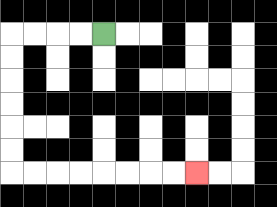{'start': '[4, 1]', 'end': '[8, 7]', 'path_directions': 'L,L,L,L,D,D,D,D,D,D,R,R,R,R,R,R,R,R', 'path_coordinates': '[[4, 1], [3, 1], [2, 1], [1, 1], [0, 1], [0, 2], [0, 3], [0, 4], [0, 5], [0, 6], [0, 7], [1, 7], [2, 7], [3, 7], [4, 7], [5, 7], [6, 7], [7, 7], [8, 7]]'}